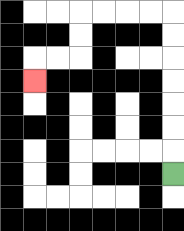{'start': '[7, 7]', 'end': '[1, 3]', 'path_directions': 'U,U,U,U,U,U,U,L,L,L,L,D,D,L,L,D', 'path_coordinates': '[[7, 7], [7, 6], [7, 5], [7, 4], [7, 3], [7, 2], [7, 1], [7, 0], [6, 0], [5, 0], [4, 0], [3, 0], [3, 1], [3, 2], [2, 2], [1, 2], [1, 3]]'}